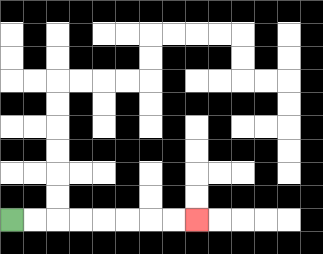{'start': '[0, 9]', 'end': '[8, 9]', 'path_directions': 'R,R,R,R,R,R,R,R', 'path_coordinates': '[[0, 9], [1, 9], [2, 9], [3, 9], [4, 9], [5, 9], [6, 9], [7, 9], [8, 9]]'}